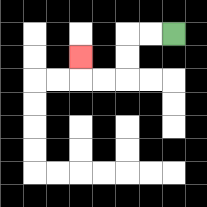{'start': '[7, 1]', 'end': '[3, 2]', 'path_directions': 'L,L,D,D,L,L,U', 'path_coordinates': '[[7, 1], [6, 1], [5, 1], [5, 2], [5, 3], [4, 3], [3, 3], [3, 2]]'}